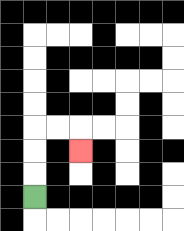{'start': '[1, 8]', 'end': '[3, 6]', 'path_directions': 'U,U,U,R,R,D', 'path_coordinates': '[[1, 8], [1, 7], [1, 6], [1, 5], [2, 5], [3, 5], [3, 6]]'}